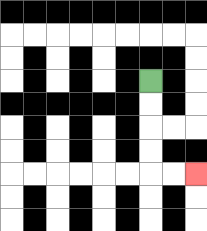{'start': '[6, 3]', 'end': '[8, 7]', 'path_directions': 'D,D,D,D,R,R', 'path_coordinates': '[[6, 3], [6, 4], [6, 5], [6, 6], [6, 7], [7, 7], [8, 7]]'}